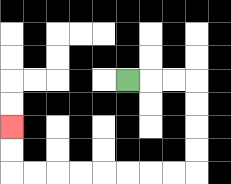{'start': '[5, 3]', 'end': '[0, 5]', 'path_directions': 'R,R,R,D,D,D,D,L,L,L,L,L,L,L,L,U,U', 'path_coordinates': '[[5, 3], [6, 3], [7, 3], [8, 3], [8, 4], [8, 5], [8, 6], [8, 7], [7, 7], [6, 7], [5, 7], [4, 7], [3, 7], [2, 7], [1, 7], [0, 7], [0, 6], [0, 5]]'}